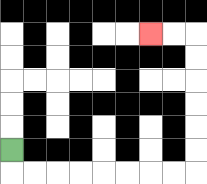{'start': '[0, 6]', 'end': '[6, 1]', 'path_directions': 'D,R,R,R,R,R,R,R,R,U,U,U,U,U,U,L,L', 'path_coordinates': '[[0, 6], [0, 7], [1, 7], [2, 7], [3, 7], [4, 7], [5, 7], [6, 7], [7, 7], [8, 7], [8, 6], [8, 5], [8, 4], [8, 3], [8, 2], [8, 1], [7, 1], [6, 1]]'}